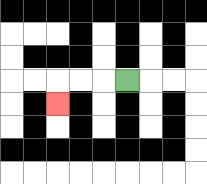{'start': '[5, 3]', 'end': '[2, 4]', 'path_directions': 'L,L,L,D', 'path_coordinates': '[[5, 3], [4, 3], [3, 3], [2, 3], [2, 4]]'}